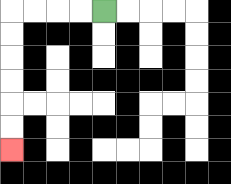{'start': '[4, 0]', 'end': '[0, 6]', 'path_directions': 'L,L,L,L,D,D,D,D,D,D', 'path_coordinates': '[[4, 0], [3, 0], [2, 0], [1, 0], [0, 0], [0, 1], [0, 2], [0, 3], [0, 4], [0, 5], [0, 6]]'}